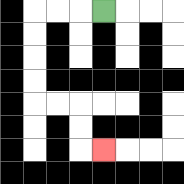{'start': '[4, 0]', 'end': '[4, 6]', 'path_directions': 'L,L,L,D,D,D,D,R,R,D,D,R', 'path_coordinates': '[[4, 0], [3, 0], [2, 0], [1, 0], [1, 1], [1, 2], [1, 3], [1, 4], [2, 4], [3, 4], [3, 5], [3, 6], [4, 6]]'}